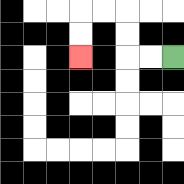{'start': '[7, 2]', 'end': '[3, 2]', 'path_directions': 'L,L,U,U,L,L,D,D', 'path_coordinates': '[[7, 2], [6, 2], [5, 2], [5, 1], [5, 0], [4, 0], [3, 0], [3, 1], [3, 2]]'}